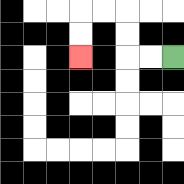{'start': '[7, 2]', 'end': '[3, 2]', 'path_directions': 'L,L,U,U,L,L,D,D', 'path_coordinates': '[[7, 2], [6, 2], [5, 2], [5, 1], [5, 0], [4, 0], [3, 0], [3, 1], [3, 2]]'}